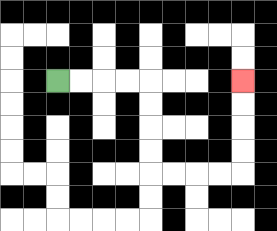{'start': '[2, 3]', 'end': '[10, 3]', 'path_directions': 'R,R,R,R,D,D,D,D,R,R,R,R,U,U,U,U', 'path_coordinates': '[[2, 3], [3, 3], [4, 3], [5, 3], [6, 3], [6, 4], [6, 5], [6, 6], [6, 7], [7, 7], [8, 7], [9, 7], [10, 7], [10, 6], [10, 5], [10, 4], [10, 3]]'}